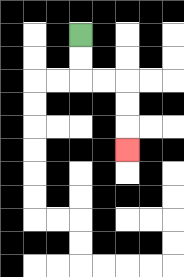{'start': '[3, 1]', 'end': '[5, 6]', 'path_directions': 'D,D,R,R,D,D,D', 'path_coordinates': '[[3, 1], [3, 2], [3, 3], [4, 3], [5, 3], [5, 4], [5, 5], [5, 6]]'}